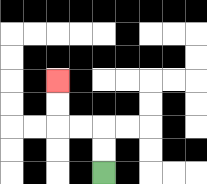{'start': '[4, 7]', 'end': '[2, 3]', 'path_directions': 'U,U,L,L,U,U', 'path_coordinates': '[[4, 7], [4, 6], [4, 5], [3, 5], [2, 5], [2, 4], [2, 3]]'}